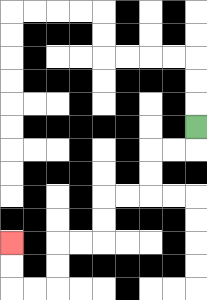{'start': '[8, 5]', 'end': '[0, 10]', 'path_directions': 'D,L,L,D,D,L,L,D,D,L,L,D,D,L,L,U,U', 'path_coordinates': '[[8, 5], [8, 6], [7, 6], [6, 6], [6, 7], [6, 8], [5, 8], [4, 8], [4, 9], [4, 10], [3, 10], [2, 10], [2, 11], [2, 12], [1, 12], [0, 12], [0, 11], [0, 10]]'}